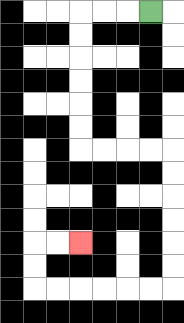{'start': '[6, 0]', 'end': '[3, 10]', 'path_directions': 'L,L,L,D,D,D,D,D,D,R,R,R,R,D,D,D,D,D,D,L,L,L,L,L,L,U,U,R,R', 'path_coordinates': '[[6, 0], [5, 0], [4, 0], [3, 0], [3, 1], [3, 2], [3, 3], [3, 4], [3, 5], [3, 6], [4, 6], [5, 6], [6, 6], [7, 6], [7, 7], [7, 8], [7, 9], [7, 10], [7, 11], [7, 12], [6, 12], [5, 12], [4, 12], [3, 12], [2, 12], [1, 12], [1, 11], [1, 10], [2, 10], [3, 10]]'}